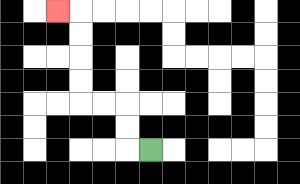{'start': '[6, 6]', 'end': '[2, 0]', 'path_directions': 'L,U,U,L,L,U,U,U,U,L', 'path_coordinates': '[[6, 6], [5, 6], [5, 5], [5, 4], [4, 4], [3, 4], [3, 3], [3, 2], [3, 1], [3, 0], [2, 0]]'}